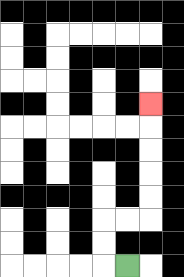{'start': '[5, 11]', 'end': '[6, 4]', 'path_directions': 'L,U,U,R,R,U,U,U,U,U', 'path_coordinates': '[[5, 11], [4, 11], [4, 10], [4, 9], [5, 9], [6, 9], [6, 8], [6, 7], [6, 6], [6, 5], [6, 4]]'}